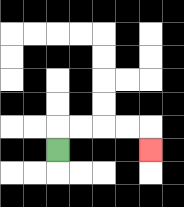{'start': '[2, 6]', 'end': '[6, 6]', 'path_directions': 'U,R,R,R,R,D', 'path_coordinates': '[[2, 6], [2, 5], [3, 5], [4, 5], [5, 5], [6, 5], [6, 6]]'}